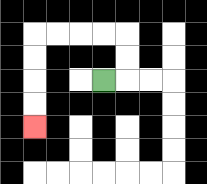{'start': '[4, 3]', 'end': '[1, 5]', 'path_directions': 'R,U,U,L,L,L,L,D,D,D,D', 'path_coordinates': '[[4, 3], [5, 3], [5, 2], [5, 1], [4, 1], [3, 1], [2, 1], [1, 1], [1, 2], [1, 3], [1, 4], [1, 5]]'}